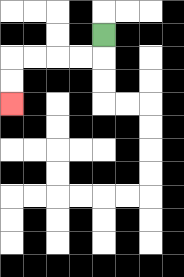{'start': '[4, 1]', 'end': '[0, 4]', 'path_directions': 'D,L,L,L,L,D,D', 'path_coordinates': '[[4, 1], [4, 2], [3, 2], [2, 2], [1, 2], [0, 2], [0, 3], [0, 4]]'}